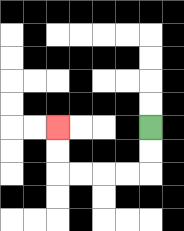{'start': '[6, 5]', 'end': '[2, 5]', 'path_directions': 'D,D,L,L,L,L,U,U', 'path_coordinates': '[[6, 5], [6, 6], [6, 7], [5, 7], [4, 7], [3, 7], [2, 7], [2, 6], [2, 5]]'}